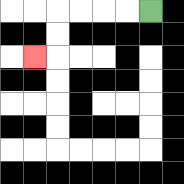{'start': '[6, 0]', 'end': '[1, 2]', 'path_directions': 'L,L,L,L,D,D,L', 'path_coordinates': '[[6, 0], [5, 0], [4, 0], [3, 0], [2, 0], [2, 1], [2, 2], [1, 2]]'}